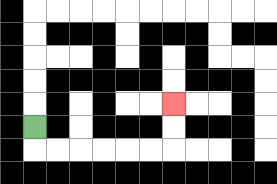{'start': '[1, 5]', 'end': '[7, 4]', 'path_directions': 'D,R,R,R,R,R,R,U,U', 'path_coordinates': '[[1, 5], [1, 6], [2, 6], [3, 6], [4, 6], [5, 6], [6, 6], [7, 6], [7, 5], [7, 4]]'}